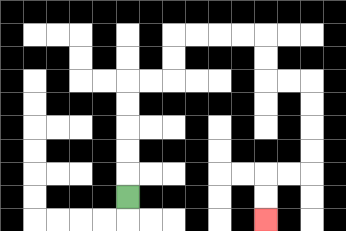{'start': '[5, 8]', 'end': '[11, 9]', 'path_directions': 'U,U,U,U,U,R,R,U,U,R,R,R,R,D,D,R,R,D,D,D,D,L,L,D,D', 'path_coordinates': '[[5, 8], [5, 7], [5, 6], [5, 5], [5, 4], [5, 3], [6, 3], [7, 3], [7, 2], [7, 1], [8, 1], [9, 1], [10, 1], [11, 1], [11, 2], [11, 3], [12, 3], [13, 3], [13, 4], [13, 5], [13, 6], [13, 7], [12, 7], [11, 7], [11, 8], [11, 9]]'}